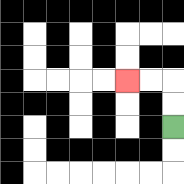{'start': '[7, 5]', 'end': '[5, 3]', 'path_directions': 'U,U,L,L', 'path_coordinates': '[[7, 5], [7, 4], [7, 3], [6, 3], [5, 3]]'}